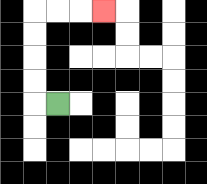{'start': '[2, 4]', 'end': '[4, 0]', 'path_directions': 'L,U,U,U,U,R,R,R', 'path_coordinates': '[[2, 4], [1, 4], [1, 3], [1, 2], [1, 1], [1, 0], [2, 0], [3, 0], [4, 0]]'}